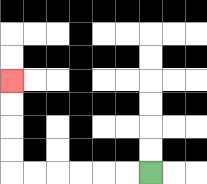{'start': '[6, 7]', 'end': '[0, 3]', 'path_directions': 'L,L,L,L,L,L,U,U,U,U', 'path_coordinates': '[[6, 7], [5, 7], [4, 7], [3, 7], [2, 7], [1, 7], [0, 7], [0, 6], [0, 5], [0, 4], [0, 3]]'}